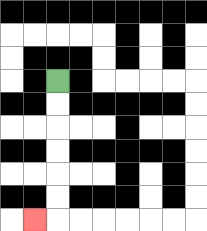{'start': '[2, 3]', 'end': '[1, 9]', 'path_directions': 'D,D,D,D,D,D,L', 'path_coordinates': '[[2, 3], [2, 4], [2, 5], [2, 6], [2, 7], [2, 8], [2, 9], [1, 9]]'}